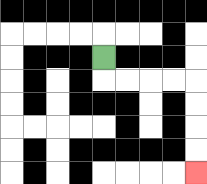{'start': '[4, 2]', 'end': '[8, 7]', 'path_directions': 'D,R,R,R,R,D,D,D,D', 'path_coordinates': '[[4, 2], [4, 3], [5, 3], [6, 3], [7, 3], [8, 3], [8, 4], [8, 5], [8, 6], [8, 7]]'}